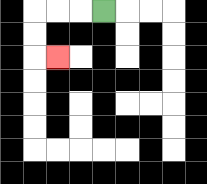{'start': '[4, 0]', 'end': '[2, 2]', 'path_directions': 'L,L,L,D,D,R', 'path_coordinates': '[[4, 0], [3, 0], [2, 0], [1, 0], [1, 1], [1, 2], [2, 2]]'}